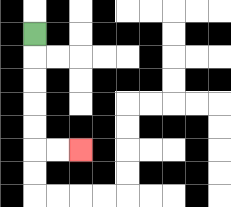{'start': '[1, 1]', 'end': '[3, 6]', 'path_directions': 'D,D,D,D,D,R,R', 'path_coordinates': '[[1, 1], [1, 2], [1, 3], [1, 4], [1, 5], [1, 6], [2, 6], [3, 6]]'}